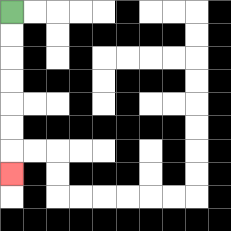{'start': '[0, 0]', 'end': '[0, 7]', 'path_directions': 'D,D,D,D,D,D,D', 'path_coordinates': '[[0, 0], [0, 1], [0, 2], [0, 3], [0, 4], [0, 5], [0, 6], [0, 7]]'}